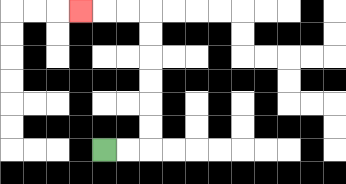{'start': '[4, 6]', 'end': '[3, 0]', 'path_directions': 'R,R,U,U,U,U,U,U,L,L,L', 'path_coordinates': '[[4, 6], [5, 6], [6, 6], [6, 5], [6, 4], [6, 3], [6, 2], [6, 1], [6, 0], [5, 0], [4, 0], [3, 0]]'}